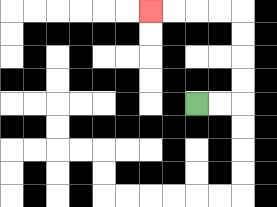{'start': '[8, 4]', 'end': '[6, 0]', 'path_directions': 'R,R,U,U,U,U,L,L,L,L', 'path_coordinates': '[[8, 4], [9, 4], [10, 4], [10, 3], [10, 2], [10, 1], [10, 0], [9, 0], [8, 0], [7, 0], [6, 0]]'}